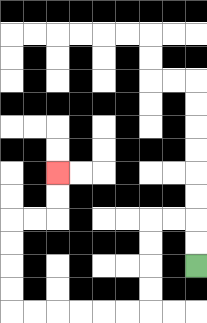{'start': '[8, 11]', 'end': '[2, 7]', 'path_directions': 'U,U,L,L,D,D,D,D,L,L,L,L,L,L,U,U,U,U,R,R,U,U', 'path_coordinates': '[[8, 11], [8, 10], [8, 9], [7, 9], [6, 9], [6, 10], [6, 11], [6, 12], [6, 13], [5, 13], [4, 13], [3, 13], [2, 13], [1, 13], [0, 13], [0, 12], [0, 11], [0, 10], [0, 9], [1, 9], [2, 9], [2, 8], [2, 7]]'}